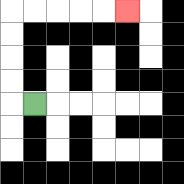{'start': '[1, 4]', 'end': '[5, 0]', 'path_directions': 'L,U,U,U,U,R,R,R,R,R', 'path_coordinates': '[[1, 4], [0, 4], [0, 3], [0, 2], [0, 1], [0, 0], [1, 0], [2, 0], [3, 0], [4, 0], [5, 0]]'}